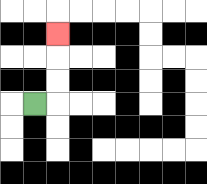{'start': '[1, 4]', 'end': '[2, 1]', 'path_directions': 'R,U,U,U', 'path_coordinates': '[[1, 4], [2, 4], [2, 3], [2, 2], [2, 1]]'}